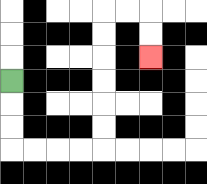{'start': '[0, 3]', 'end': '[6, 2]', 'path_directions': 'D,D,D,R,R,R,R,U,U,U,U,U,U,R,R,D,D', 'path_coordinates': '[[0, 3], [0, 4], [0, 5], [0, 6], [1, 6], [2, 6], [3, 6], [4, 6], [4, 5], [4, 4], [4, 3], [4, 2], [4, 1], [4, 0], [5, 0], [6, 0], [6, 1], [6, 2]]'}